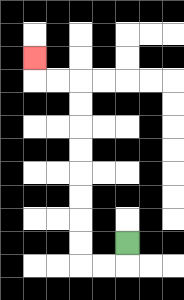{'start': '[5, 10]', 'end': '[1, 2]', 'path_directions': 'D,L,L,U,U,U,U,U,U,U,U,L,L,U', 'path_coordinates': '[[5, 10], [5, 11], [4, 11], [3, 11], [3, 10], [3, 9], [3, 8], [3, 7], [3, 6], [3, 5], [3, 4], [3, 3], [2, 3], [1, 3], [1, 2]]'}